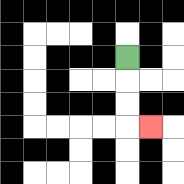{'start': '[5, 2]', 'end': '[6, 5]', 'path_directions': 'D,D,D,R', 'path_coordinates': '[[5, 2], [5, 3], [5, 4], [5, 5], [6, 5]]'}